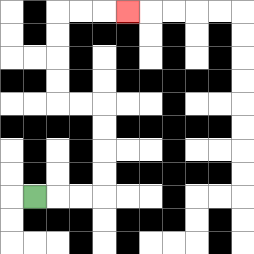{'start': '[1, 8]', 'end': '[5, 0]', 'path_directions': 'R,R,R,U,U,U,U,L,L,U,U,U,U,R,R,R', 'path_coordinates': '[[1, 8], [2, 8], [3, 8], [4, 8], [4, 7], [4, 6], [4, 5], [4, 4], [3, 4], [2, 4], [2, 3], [2, 2], [2, 1], [2, 0], [3, 0], [4, 0], [5, 0]]'}